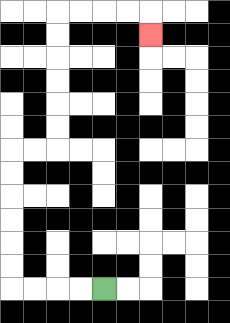{'start': '[4, 12]', 'end': '[6, 1]', 'path_directions': 'L,L,L,L,U,U,U,U,U,U,R,R,U,U,U,U,U,U,R,R,R,R,D', 'path_coordinates': '[[4, 12], [3, 12], [2, 12], [1, 12], [0, 12], [0, 11], [0, 10], [0, 9], [0, 8], [0, 7], [0, 6], [1, 6], [2, 6], [2, 5], [2, 4], [2, 3], [2, 2], [2, 1], [2, 0], [3, 0], [4, 0], [5, 0], [6, 0], [6, 1]]'}